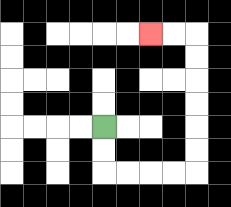{'start': '[4, 5]', 'end': '[6, 1]', 'path_directions': 'D,D,R,R,R,R,U,U,U,U,U,U,L,L', 'path_coordinates': '[[4, 5], [4, 6], [4, 7], [5, 7], [6, 7], [7, 7], [8, 7], [8, 6], [8, 5], [8, 4], [8, 3], [8, 2], [8, 1], [7, 1], [6, 1]]'}